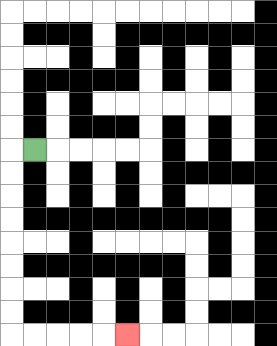{'start': '[1, 6]', 'end': '[5, 14]', 'path_directions': 'L,D,D,D,D,D,D,D,D,R,R,R,R,R', 'path_coordinates': '[[1, 6], [0, 6], [0, 7], [0, 8], [0, 9], [0, 10], [0, 11], [0, 12], [0, 13], [0, 14], [1, 14], [2, 14], [3, 14], [4, 14], [5, 14]]'}